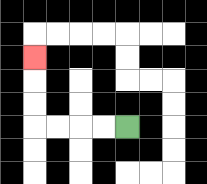{'start': '[5, 5]', 'end': '[1, 2]', 'path_directions': 'L,L,L,L,U,U,U', 'path_coordinates': '[[5, 5], [4, 5], [3, 5], [2, 5], [1, 5], [1, 4], [1, 3], [1, 2]]'}